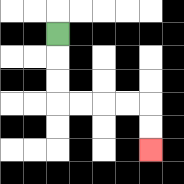{'start': '[2, 1]', 'end': '[6, 6]', 'path_directions': 'D,D,D,R,R,R,R,D,D', 'path_coordinates': '[[2, 1], [2, 2], [2, 3], [2, 4], [3, 4], [4, 4], [5, 4], [6, 4], [6, 5], [6, 6]]'}